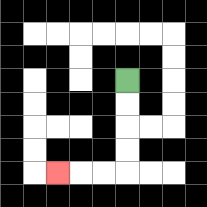{'start': '[5, 3]', 'end': '[2, 7]', 'path_directions': 'D,D,D,D,L,L,L', 'path_coordinates': '[[5, 3], [5, 4], [5, 5], [5, 6], [5, 7], [4, 7], [3, 7], [2, 7]]'}